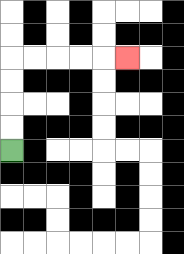{'start': '[0, 6]', 'end': '[5, 2]', 'path_directions': 'U,U,U,U,R,R,R,R,R', 'path_coordinates': '[[0, 6], [0, 5], [0, 4], [0, 3], [0, 2], [1, 2], [2, 2], [3, 2], [4, 2], [5, 2]]'}